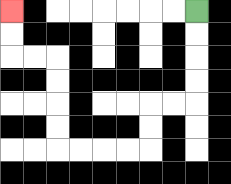{'start': '[8, 0]', 'end': '[0, 0]', 'path_directions': 'D,D,D,D,L,L,D,D,L,L,L,L,U,U,U,U,L,L,U,U', 'path_coordinates': '[[8, 0], [8, 1], [8, 2], [8, 3], [8, 4], [7, 4], [6, 4], [6, 5], [6, 6], [5, 6], [4, 6], [3, 6], [2, 6], [2, 5], [2, 4], [2, 3], [2, 2], [1, 2], [0, 2], [0, 1], [0, 0]]'}